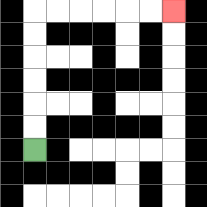{'start': '[1, 6]', 'end': '[7, 0]', 'path_directions': 'U,U,U,U,U,U,R,R,R,R,R,R', 'path_coordinates': '[[1, 6], [1, 5], [1, 4], [1, 3], [1, 2], [1, 1], [1, 0], [2, 0], [3, 0], [4, 0], [5, 0], [6, 0], [7, 0]]'}